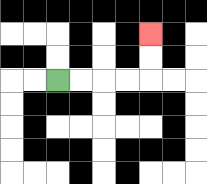{'start': '[2, 3]', 'end': '[6, 1]', 'path_directions': 'R,R,R,R,U,U', 'path_coordinates': '[[2, 3], [3, 3], [4, 3], [5, 3], [6, 3], [6, 2], [6, 1]]'}